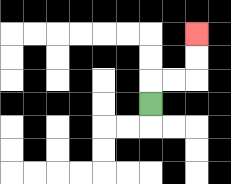{'start': '[6, 4]', 'end': '[8, 1]', 'path_directions': 'U,R,R,U,U', 'path_coordinates': '[[6, 4], [6, 3], [7, 3], [8, 3], [8, 2], [8, 1]]'}